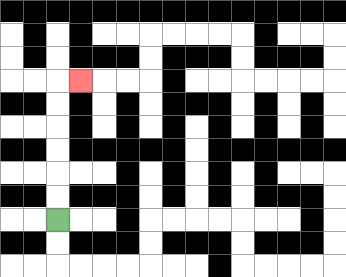{'start': '[2, 9]', 'end': '[3, 3]', 'path_directions': 'U,U,U,U,U,U,R', 'path_coordinates': '[[2, 9], [2, 8], [2, 7], [2, 6], [2, 5], [2, 4], [2, 3], [3, 3]]'}